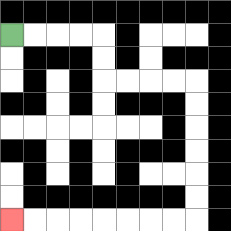{'start': '[0, 1]', 'end': '[0, 9]', 'path_directions': 'R,R,R,R,D,D,R,R,R,R,D,D,D,D,D,D,L,L,L,L,L,L,L,L', 'path_coordinates': '[[0, 1], [1, 1], [2, 1], [3, 1], [4, 1], [4, 2], [4, 3], [5, 3], [6, 3], [7, 3], [8, 3], [8, 4], [8, 5], [8, 6], [8, 7], [8, 8], [8, 9], [7, 9], [6, 9], [5, 9], [4, 9], [3, 9], [2, 9], [1, 9], [0, 9]]'}